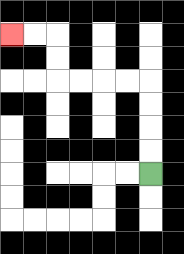{'start': '[6, 7]', 'end': '[0, 1]', 'path_directions': 'U,U,U,U,L,L,L,L,U,U,L,L', 'path_coordinates': '[[6, 7], [6, 6], [6, 5], [6, 4], [6, 3], [5, 3], [4, 3], [3, 3], [2, 3], [2, 2], [2, 1], [1, 1], [0, 1]]'}